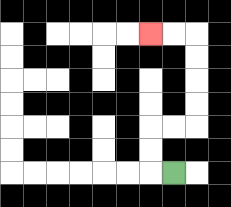{'start': '[7, 7]', 'end': '[6, 1]', 'path_directions': 'L,U,U,R,R,U,U,U,U,L,L', 'path_coordinates': '[[7, 7], [6, 7], [6, 6], [6, 5], [7, 5], [8, 5], [8, 4], [8, 3], [8, 2], [8, 1], [7, 1], [6, 1]]'}